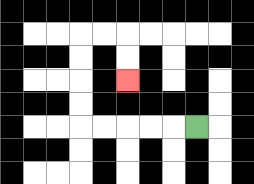{'start': '[8, 5]', 'end': '[5, 3]', 'path_directions': 'L,L,L,L,L,U,U,U,U,R,R,D,D', 'path_coordinates': '[[8, 5], [7, 5], [6, 5], [5, 5], [4, 5], [3, 5], [3, 4], [3, 3], [3, 2], [3, 1], [4, 1], [5, 1], [5, 2], [5, 3]]'}